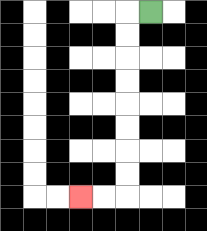{'start': '[6, 0]', 'end': '[3, 8]', 'path_directions': 'L,D,D,D,D,D,D,D,D,L,L', 'path_coordinates': '[[6, 0], [5, 0], [5, 1], [5, 2], [5, 3], [5, 4], [5, 5], [5, 6], [5, 7], [5, 8], [4, 8], [3, 8]]'}